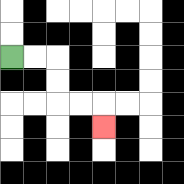{'start': '[0, 2]', 'end': '[4, 5]', 'path_directions': 'R,R,D,D,R,R,D', 'path_coordinates': '[[0, 2], [1, 2], [2, 2], [2, 3], [2, 4], [3, 4], [4, 4], [4, 5]]'}